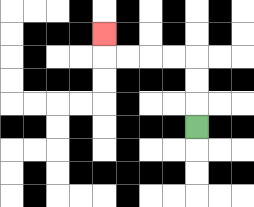{'start': '[8, 5]', 'end': '[4, 1]', 'path_directions': 'U,U,U,L,L,L,L,U', 'path_coordinates': '[[8, 5], [8, 4], [8, 3], [8, 2], [7, 2], [6, 2], [5, 2], [4, 2], [4, 1]]'}